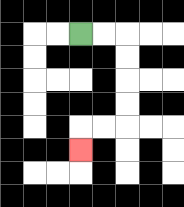{'start': '[3, 1]', 'end': '[3, 6]', 'path_directions': 'R,R,D,D,D,D,L,L,D', 'path_coordinates': '[[3, 1], [4, 1], [5, 1], [5, 2], [5, 3], [5, 4], [5, 5], [4, 5], [3, 5], [3, 6]]'}